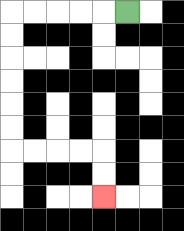{'start': '[5, 0]', 'end': '[4, 8]', 'path_directions': 'L,L,L,L,L,D,D,D,D,D,D,R,R,R,R,D,D', 'path_coordinates': '[[5, 0], [4, 0], [3, 0], [2, 0], [1, 0], [0, 0], [0, 1], [0, 2], [0, 3], [0, 4], [0, 5], [0, 6], [1, 6], [2, 6], [3, 6], [4, 6], [4, 7], [4, 8]]'}